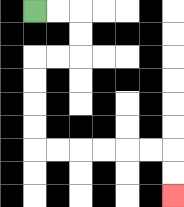{'start': '[1, 0]', 'end': '[7, 8]', 'path_directions': 'R,R,D,D,L,L,D,D,D,D,R,R,R,R,R,R,D,D', 'path_coordinates': '[[1, 0], [2, 0], [3, 0], [3, 1], [3, 2], [2, 2], [1, 2], [1, 3], [1, 4], [1, 5], [1, 6], [2, 6], [3, 6], [4, 6], [5, 6], [6, 6], [7, 6], [7, 7], [7, 8]]'}